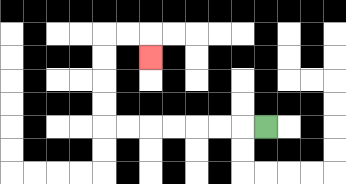{'start': '[11, 5]', 'end': '[6, 2]', 'path_directions': 'L,L,L,L,L,L,L,U,U,U,U,R,R,D', 'path_coordinates': '[[11, 5], [10, 5], [9, 5], [8, 5], [7, 5], [6, 5], [5, 5], [4, 5], [4, 4], [4, 3], [4, 2], [4, 1], [5, 1], [6, 1], [6, 2]]'}